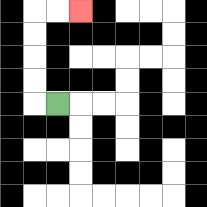{'start': '[2, 4]', 'end': '[3, 0]', 'path_directions': 'L,U,U,U,U,R,R', 'path_coordinates': '[[2, 4], [1, 4], [1, 3], [1, 2], [1, 1], [1, 0], [2, 0], [3, 0]]'}